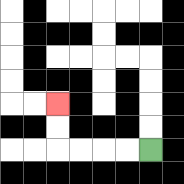{'start': '[6, 6]', 'end': '[2, 4]', 'path_directions': 'L,L,L,L,U,U', 'path_coordinates': '[[6, 6], [5, 6], [4, 6], [3, 6], [2, 6], [2, 5], [2, 4]]'}